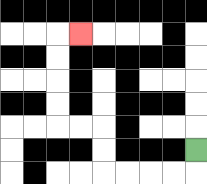{'start': '[8, 6]', 'end': '[3, 1]', 'path_directions': 'D,L,L,L,L,U,U,L,L,U,U,U,U,R', 'path_coordinates': '[[8, 6], [8, 7], [7, 7], [6, 7], [5, 7], [4, 7], [4, 6], [4, 5], [3, 5], [2, 5], [2, 4], [2, 3], [2, 2], [2, 1], [3, 1]]'}